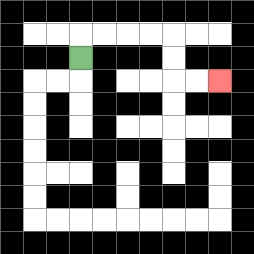{'start': '[3, 2]', 'end': '[9, 3]', 'path_directions': 'U,R,R,R,R,D,D,R,R', 'path_coordinates': '[[3, 2], [3, 1], [4, 1], [5, 1], [6, 1], [7, 1], [7, 2], [7, 3], [8, 3], [9, 3]]'}